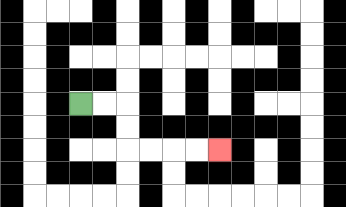{'start': '[3, 4]', 'end': '[9, 6]', 'path_directions': 'R,R,D,D,R,R,R,R', 'path_coordinates': '[[3, 4], [4, 4], [5, 4], [5, 5], [5, 6], [6, 6], [7, 6], [8, 6], [9, 6]]'}